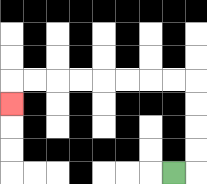{'start': '[7, 7]', 'end': '[0, 4]', 'path_directions': 'R,U,U,U,U,L,L,L,L,L,L,L,L,D', 'path_coordinates': '[[7, 7], [8, 7], [8, 6], [8, 5], [8, 4], [8, 3], [7, 3], [6, 3], [5, 3], [4, 3], [3, 3], [2, 3], [1, 3], [0, 3], [0, 4]]'}